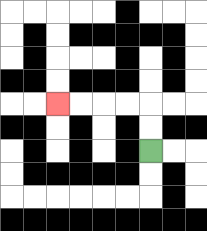{'start': '[6, 6]', 'end': '[2, 4]', 'path_directions': 'U,U,L,L,L,L', 'path_coordinates': '[[6, 6], [6, 5], [6, 4], [5, 4], [4, 4], [3, 4], [2, 4]]'}